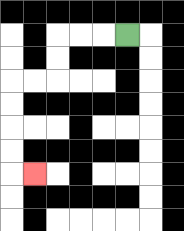{'start': '[5, 1]', 'end': '[1, 7]', 'path_directions': 'L,L,L,D,D,L,L,D,D,D,D,R', 'path_coordinates': '[[5, 1], [4, 1], [3, 1], [2, 1], [2, 2], [2, 3], [1, 3], [0, 3], [0, 4], [0, 5], [0, 6], [0, 7], [1, 7]]'}